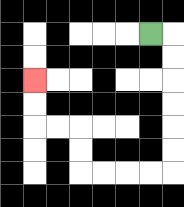{'start': '[6, 1]', 'end': '[1, 3]', 'path_directions': 'R,D,D,D,D,D,D,L,L,L,L,U,U,L,L,U,U', 'path_coordinates': '[[6, 1], [7, 1], [7, 2], [7, 3], [7, 4], [7, 5], [7, 6], [7, 7], [6, 7], [5, 7], [4, 7], [3, 7], [3, 6], [3, 5], [2, 5], [1, 5], [1, 4], [1, 3]]'}